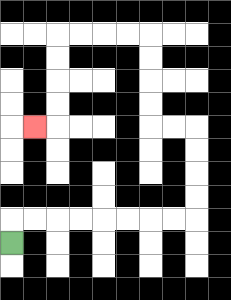{'start': '[0, 10]', 'end': '[1, 5]', 'path_directions': 'U,R,R,R,R,R,R,R,R,U,U,U,U,L,L,U,U,U,U,L,L,L,L,D,D,D,D,L', 'path_coordinates': '[[0, 10], [0, 9], [1, 9], [2, 9], [3, 9], [4, 9], [5, 9], [6, 9], [7, 9], [8, 9], [8, 8], [8, 7], [8, 6], [8, 5], [7, 5], [6, 5], [6, 4], [6, 3], [6, 2], [6, 1], [5, 1], [4, 1], [3, 1], [2, 1], [2, 2], [2, 3], [2, 4], [2, 5], [1, 5]]'}